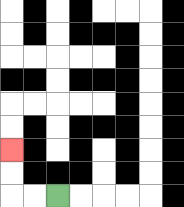{'start': '[2, 8]', 'end': '[0, 6]', 'path_directions': 'L,L,U,U', 'path_coordinates': '[[2, 8], [1, 8], [0, 8], [0, 7], [0, 6]]'}